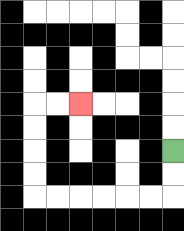{'start': '[7, 6]', 'end': '[3, 4]', 'path_directions': 'D,D,L,L,L,L,L,L,U,U,U,U,R,R', 'path_coordinates': '[[7, 6], [7, 7], [7, 8], [6, 8], [5, 8], [4, 8], [3, 8], [2, 8], [1, 8], [1, 7], [1, 6], [1, 5], [1, 4], [2, 4], [3, 4]]'}